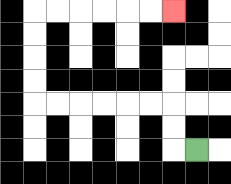{'start': '[8, 6]', 'end': '[7, 0]', 'path_directions': 'L,U,U,L,L,L,L,L,L,U,U,U,U,R,R,R,R,R,R', 'path_coordinates': '[[8, 6], [7, 6], [7, 5], [7, 4], [6, 4], [5, 4], [4, 4], [3, 4], [2, 4], [1, 4], [1, 3], [1, 2], [1, 1], [1, 0], [2, 0], [3, 0], [4, 0], [5, 0], [6, 0], [7, 0]]'}